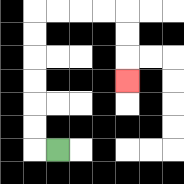{'start': '[2, 6]', 'end': '[5, 3]', 'path_directions': 'L,U,U,U,U,U,U,R,R,R,R,D,D,D', 'path_coordinates': '[[2, 6], [1, 6], [1, 5], [1, 4], [1, 3], [1, 2], [1, 1], [1, 0], [2, 0], [3, 0], [4, 0], [5, 0], [5, 1], [5, 2], [5, 3]]'}